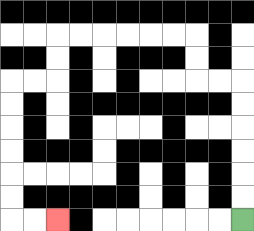{'start': '[10, 9]', 'end': '[2, 9]', 'path_directions': 'U,U,U,U,U,U,L,L,U,U,L,L,L,L,L,L,D,D,L,L,D,D,D,D,D,D,R,R', 'path_coordinates': '[[10, 9], [10, 8], [10, 7], [10, 6], [10, 5], [10, 4], [10, 3], [9, 3], [8, 3], [8, 2], [8, 1], [7, 1], [6, 1], [5, 1], [4, 1], [3, 1], [2, 1], [2, 2], [2, 3], [1, 3], [0, 3], [0, 4], [0, 5], [0, 6], [0, 7], [0, 8], [0, 9], [1, 9], [2, 9]]'}